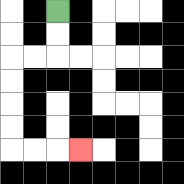{'start': '[2, 0]', 'end': '[3, 6]', 'path_directions': 'D,D,L,L,D,D,D,D,R,R,R', 'path_coordinates': '[[2, 0], [2, 1], [2, 2], [1, 2], [0, 2], [0, 3], [0, 4], [0, 5], [0, 6], [1, 6], [2, 6], [3, 6]]'}